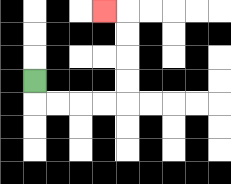{'start': '[1, 3]', 'end': '[4, 0]', 'path_directions': 'D,R,R,R,R,U,U,U,U,L', 'path_coordinates': '[[1, 3], [1, 4], [2, 4], [3, 4], [4, 4], [5, 4], [5, 3], [5, 2], [5, 1], [5, 0], [4, 0]]'}